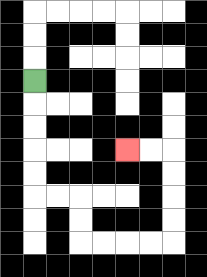{'start': '[1, 3]', 'end': '[5, 6]', 'path_directions': 'D,D,D,D,D,R,R,D,D,R,R,R,R,U,U,U,U,L,L', 'path_coordinates': '[[1, 3], [1, 4], [1, 5], [1, 6], [1, 7], [1, 8], [2, 8], [3, 8], [3, 9], [3, 10], [4, 10], [5, 10], [6, 10], [7, 10], [7, 9], [7, 8], [7, 7], [7, 6], [6, 6], [5, 6]]'}